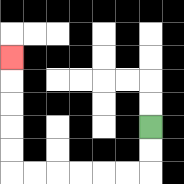{'start': '[6, 5]', 'end': '[0, 2]', 'path_directions': 'D,D,L,L,L,L,L,L,U,U,U,U,U', 'path_coordinates': '[[6, 5], [6, 6], [6, 7], [5, 7], [4, 7], [3, 7], [2, 7], [1, 7], [0, 7], [0, 6], [0, 5], [0, 4], [0, 3], [0, 2]]'}